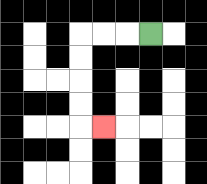{'start': '[6, 1]', 'end': '[4, 5]', 'path_directions': 'L,L,L,D,D,D,D,R', 'path_coordinates': '[[6, 1], [5, 1], [4, 1], [3, 1], [3, 2], [3, 3], [3, 4], [3, 5], [4, 5]]'}